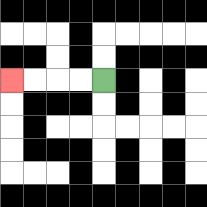{'start': '[4, 3]', 'end': '[0, 3]', 'path_directions': 'L,L,L,L', 'path_coordinates': '[[4, 3], [3, 3], [2, 3], [1, 3], [0, 3]]'}